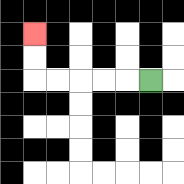{'start': '[6, 3]', 'end': '[1, 1]', 'path_directions': 'L,L,L,L,L,U,U', 'path_coordinates': '[[6, 3], [5, 3], [4, 3], [3, 3], [2, 3], [1, 3], [1, 2], [1, 1]]'}